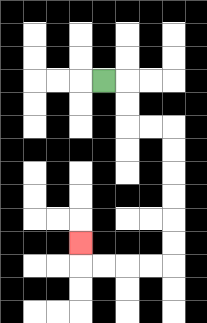{'start': '[4, 3]', 'end': '[3, 10]', 'path_directions': 'R,D,D,R,R,D,D,D,D,D,D,L,L,L,L,U', 'path_coordinates': '[[4, 3], [5, 3], [5, 4], [5, 5], [6, 5], [7, 5], [7, 6], [7, 7], [7, 8], [7, 9], [7, 10], [7, 11], [6, 11], [5, 11], [4, 11], [3, 11], [3, 10]]'}